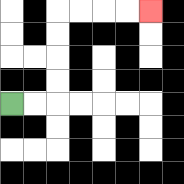{'start': '[0, 4]', 'end': '[6, 0]', 'path_directions': 'R,R,U,U,U,U,R,R,R,R', 'path_coordinates': '[[0, 4], [1, 4], [2, 4], [2, 3], [2, 2], [2, 1], [2, 0], [3, 0], [4, 0], [5, 0], [6, 0]]'}